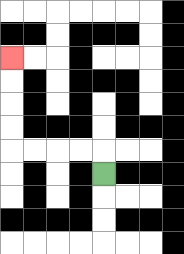{'start': '[4, 7]', 'end': '[0, 2]', 'path_directions': 'U,L,L,L,L,U,U,U,U', 'path_coordinates': '[[4, 7], [4, 6], [3, 6], [2, 6], [1, 6], [0, 6], [0, 5], [0, 4], [0, 3], [0, 2]]'}